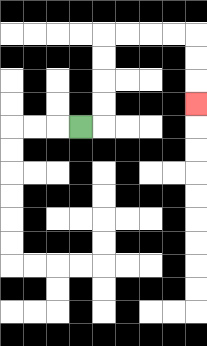{'start': '[3, 5]', 'end': '[8, 4]', 'path_directions': 'R,U,U,U,U,R,R,R,R,D,D,D', 'path_coordinates': '[[3, 5], [4, 5], [4, 4], [4, 3], [4, 2], [4, 1], [5, 1], [6, 1], [7, 1], [8, 1], [8, 2], [8, 3], [8, 4]]'}